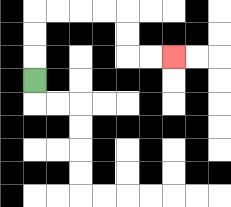{'start': '[1, 3]', 'end': '[7, 2]', 'path_directions': 'U,U,U,R,R,R,R,D,D,R,R', 'path_coordinates': '[[1, 3], [1, 2], [1, 1], [1, 0], [2, 0], [3, 0], [4, 0], [5, 0], [5, 1], [5, 2], [6, 2], [7, 2]]'}